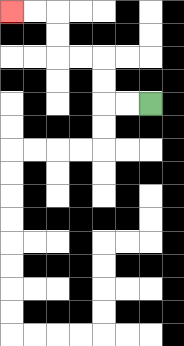{'start': '[6, 4]', 'end': '[0, 0]', 'path_directions': 'L,L,U,U,L,L,U,U,L,L', 'path_coordinates': '[[6, 4], [5, 4], [4, 4], [4, 3], [4, 2], [3, 2], [2, 2], [2, 1], [2, 0], [1, 0], [0, 0]]'}